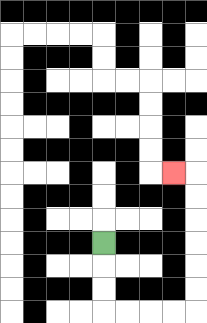{'start': '[4, 10]', 'end': '[7, 7]', 'path_directions': 'D,D,D,R,R,R,R,U,U,U,U,U,U,L', 'path_coordinates': '[[4, 10], [4, 11], [4, 12], [4, 13], [5, 13], [6, 13], [7, 13], [8, 13], [8, 12], [8, 11], [8, 10], [8, 9], [8, 8], [8, 7], [7, 7]]'}